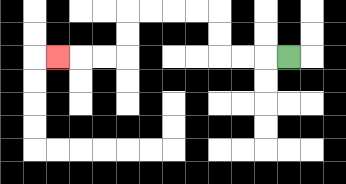{'start': '[12, 2]', 'end': '[2, 2]', 'path_directions': 'L,L,L,U,U,L,L,L,L,D,D,L,L,L', 'path_coordinates': '[[12, 2], [11, 2], [10, 2], [9, 2], [9, 1], [9, 0], [8, 0], [7, 0], [6, 0], [5, 0], [5, 1], [5, 2], [4, 2], [3, 2], [2, 2]]'}